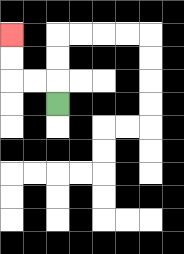{'start': '[2, 4]', 'end': '[0, 1]', 'path_directions': 'U,L,L,U,U', 'path_coordinates': '[[2, 4], [2, 3], [1, 3], [0, 3], [0, 2], [0, 1]]'}